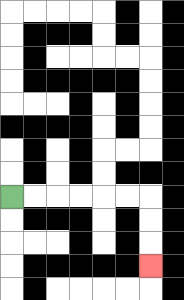{'start': '[0, 8]', 'end': '[6, 11]', 'path_directions': 'R,R,R,R,R,R,D,D,D', 'path_coordinates': '[[0, 8], [1, 8], [2, 8], [3, 8], [4, 8], [5, 8], [6, 8], [6, 9], [6, 10], [6, 11]]'}